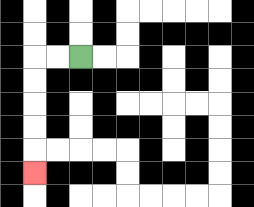{'start': '[3, 2]', 'end': '[1, 7]', 'path_directions': 'L,L,D,D,D,D,D', 'path_coordinates': '[[3, 2], [2, 2], [1, 2], [1, 3], [1, 4], [1, 5], [1, 6], [1, 7]]'}